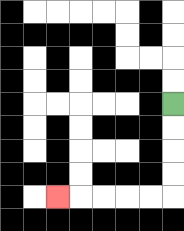{'start': '[7, 4]', 'end': '[2, 8]', 'path_directions': 'D,D,D,D,L,L,L,L,L', 'path_coordinates': '[[7, 4], [7, 5], [7, 6], [7, 7], [7, 8], [6, 8], [5, 8], [4, 8], [3, 8], [2, 8]]'}